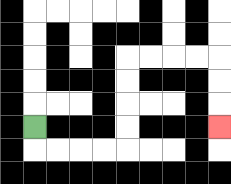{'start': '[1, 5]', 'end': '[9, 5]', 'path_directions': 'D,R,R,R,R,U,U,U,U,R,R,R,R,D,D,D', 'path_coordinates': '[[1, 5], [1, 6], [2, 6], [3, 6], [4, 6], [5, 6], [5, 5], [5, 4], [5, 3], [5, 2], [6, 2], [7, 2], [8, 2], [9, 2], [9, 3], [9, 4], [9, 5]]'}